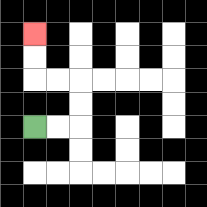{'start': '[1, 5]', 'end': '[1, 1]', 'path_directions': 'R,R,U,U,L,L,U,U', 'path_coordinates': '[[1, 5], [2, 5], [3, 5], [3, 4], [3, 3], [2, 3], [1, 3], [1, 2], [1, 1]]'}